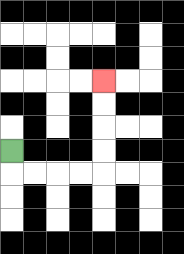{'start': '[0, 6]', 'end': '[4, 3]', 'path_directions': 'D,R,R,R,R,U,U,U,U', 'path_coordinates': '[[0, 6], [0, 7], [1, 7], [2, 7], [3, 7], [4, 7], [4, 6], [4, 5], [4, 4], [4, 3]]'}